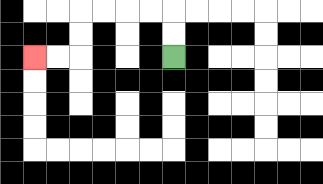{'start': '[7, 2]', 'end': '[1, 2]', 'path_directions': 'U,U,L,L,L,L,D,D,L,L', 'path_coordinates': '[[7, 2], [7, 1], [7, 0], [6, 0], [5, 0], [4, 0], [3, 0], [3, 1], [3, 2], [2, 2], [1, 2]]'}